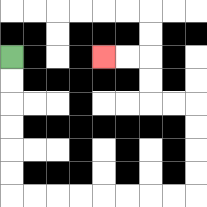{'start': '[0, 2]', 'end': '[4, 2]', 'path_directions': 'D,D,D,D,D,D,R,R,R,R,R,R,R,R,U,U,U,U,L,L,U,U,L,L', 'path_coordinates': '[[0, 2], [0, 3], [0, 4], [0, 5], [0, 6], [0, 7], [0, 8], [1, 8], [2, 8], [3, 8], [4, 8], [5, 8], [6, 8], [7, 8], [8, 8], [8, 7], [8, 6], [8, 5], [8, 4], [7, 4], [6, 4], [6, 3], [6, 2], [5, 2], [4, 2]]'}